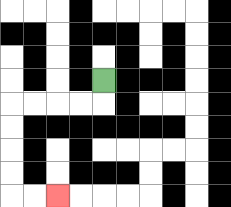{'start': '[4, 3]', 'end': '[2, 8]', 'path_directions': 'D,L,L,L,L,D,D,D,D,R,R', 'path_coordinates': '[[4, 3], [4, 4], [3, 4], [2, 4], [1, 4], [0, 4], [0, 5], [0, 6], [0, 7], [0, 8], [1, 8], [2, 8]]'}